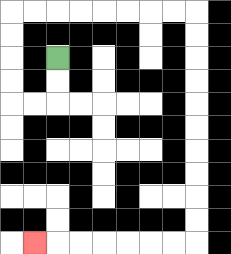{'start': '[2, 2]', 'end': '[1, 10]', 'path_directions': 'D,D,L,L,U,U,U,U,R,R,R,R,R,R,R,R,D,D,D,D,D,D,D,D,D,D,L,L,L,L,L,L,L', 'path_coordinates': '[[2, 2], [2, 3], [2, 4], [1, 4], [0, 4], [0, 3], [0, 2], [0, 1], [0, 0], [1, 0], [2, 0], [3, 0], [4, 0], [5, 0], [6, 0], [7, 0], [8, 0], [8, 1], [8, 2], [8, 3], [8, 4], [8, 5], [8, 6], [8, 7], [8, 8], [8, 9], [8, 10], [7, 10], [6, 10], [5, 10], [4, 10], [3, 10], [2, 10], [1, 10]]'}